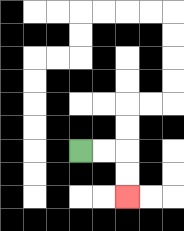{'start': '[3, 6]', 'end': '[5, 8]', 'path_directions': 'R,R,D,D', 'path_coordinates': '[[3, 6], [4, 6], [5, 6], [5, 7], [5, 8]]'}